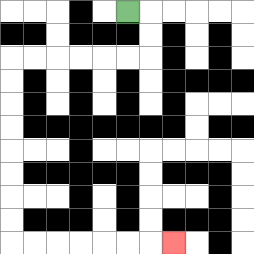{'start': '[5, 0]', 'end': '[7, 10]', 'path_directions': 'R,D,D,L,L,L,L,L,L,D,D,D,D,D,D,D,D,R,R,R,R,R,R,R', 'path_coordinates': '[[5, 0], [6, 0], [6, 1], [6, 2], [5, 2], [4, 2], [3, 2], [2, 2], [1, 2], [0, 2], [0, 3], [0, 4], [0, 5], [0, 6], [0, 7], [0, 8], [0, 9], [0, 10], [1, 10], [2, 10], [3, 10], [4, 10], [5, 10], [6, 10], [7, 10]]'}